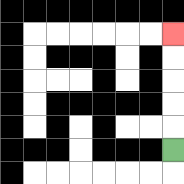{'start': '[7, 6]', 'end': '[7, 1]', 'path_directions': 'U,U,U,U,U', 'path_coordinates': '[[7, 6], [7, 5], [7, 4], [7, 3], [7, 2], [7, 1]]'}